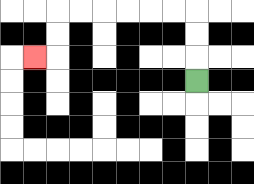{'start': '[8, 3]', 'end': '[1, 2]', 'path_directions': 'U,U,U,L,L,L,L,L,L,D,D,L', 'path_coordinates': '[[8, 3], [8, 2], [8, 1], [8, 0], [7, 0], [6, 0], [5, 0], [4, 0], [3, 0], [2, 0], [2, 1], [2, 2], [1, 2]]'}